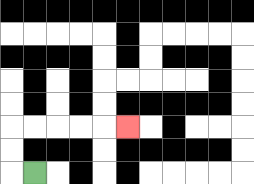{'start': '[1, 7]', 'end': '[5, 5]', 'path_directions': 'L,U,U,R,R,R,R,R', 'path_coordinates': '[[1, 7], [0, 7], [0, 6], [0, 5], [1, 5], [2, 5], [3, 5], [4, 5], [5, 5]]'}